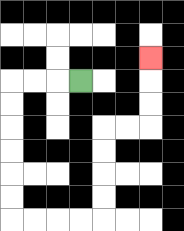{'start': '[3, 3]', 'end': '[6, 2]', 'path_directions': 'L,L,L,D,D,D,D,D,D,R,R,R,R,U,U,U,U,R,R,U,U,U', 'path_coordinates': '[[3, 3], [2, 3], [1, 3], [0, 3], [0, 4], [0, 5], [0, 6], [0, 7], [0, 8], [0, 9], [1, 9], [2, 9], [3, 9], [4, 9], [4, 8], [4, 7], [4, 6], [4, 5], [5, 5], [6, 5], [6, 4], [6, 3], [6, 2]]'}